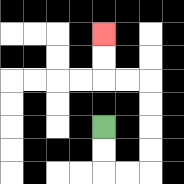{'start': '[4, 5]', 'end': '[4, 1]', 'path_directions': 'D,D,R,R,U,U,U,U,L,L,U,U', 'path_coordinates': '[[4, 5], [4, 6], [4, 7], [5, 7], [6, 7], [6, 6], [6, 5], [6, 4], [6, 3], [5, 3], [4, 3], [4, 2], [4, 1]]'}